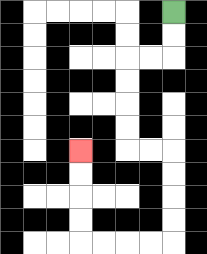{'start': '[7, 0]', 'end': '[3, 6]', 'path_directions': 'D,D,L,L,D,D,D,D,R,R,D,D,D,D,L,L,L,L,U,U,U,U', 'path_coordinates': '[[7, 0], [7, 1], [7, 2], [6, 2], [5, 2], [5, 3], [5, 4], [5, 5], [5, 6], [6, 6], [7, 6], [7, 7], [7, 8], [7, 9], [7, 10], [6, 10], [5, 10], [4, 10], [3, 10], [3, 9], [3, 8], [3, 7], [3, 6]]'}